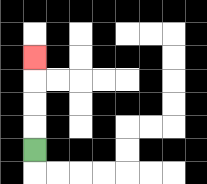{'start': '[1, 6]', 'end': '[1, 2]', 'path_directions': 'U,U,U,U', 'path_coordinates': '[[1, 6], [1, 5], [1, 4], [1, 3], [1, 2]]'}